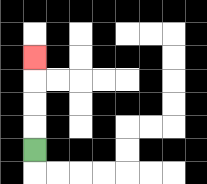{'start': '[1, 6]', 'end': '[1, 2]', 'path_directions': 'U,U,U,U', 'path_coordinates': '[[1, 6], [1, 5], [1, 4], [1, 3], [1, 2]]'}